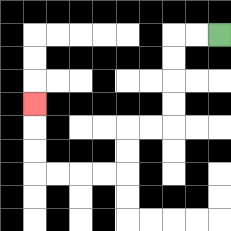{'start': '[9, 1]', 'end': '[1, 4]', 'path_directions': 'L,L,D,D,D,D,L,L,D,D,L,L,L,L,U,U,U', 'path_coordinates': '[[9, 1], [8, 1], [7, 1], [7, 2], [7, 3], [7, 4], [7, 5], [6, 5], [5, 5], [5, 6], [5, 7], [4, 7], [3, 7], [2, 7], [1, 7], [1, 6], [1, 5], [1, 4]]'}